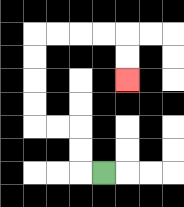{'start': '[4, 7]', 'end': '[5, 3]', 'path_directions': 'L,U,U,L,L,U,U,U,U,R,R,R,R,D,D', 'path_coordinates': '[[4, 7], [3, 7], [3, 6], [3, 5], [2, 5], [1, 5], [1, 4], [1, 3], [1, 2], [1, 1], [2, 1], [3, 1], [4, 1], [5, 1], [5, 2], [5, 3]]'}